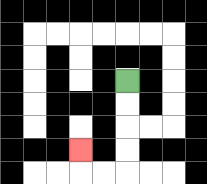{'start': '[5, 3]', 'end': '[3, 6]', 'path_directions': 'D,D,D,D,L,L,U', 'path_coordinates': '[[5, 3], [5, 4], [5, 5], [5, 6], [5, 7], [4, 7], [3, 7], [3, 6]]'}